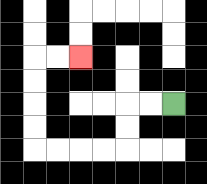{'start': '[7, 4]', 'end': '[3, 2]', 'path_directions': 'L,L,D,D,L,L,L,L,U,U,U,U,R,R', 'path_coordinates': '[[7, 4], [6, 4], [5, 4], [5, 5], [5, 6], [4, 6], [3, 6], [2, 6], [1, 6], [1, 5], [1, 4], [1, 3], [1, 2], [2, 2], [3, 2]]'}